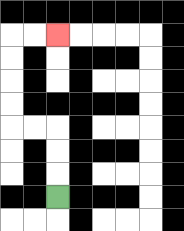{'start': '[2, 8]', 'end': '[2, 1]', 'path_directions': 'U,U,U,L,L,U,U,U,U,R,R', 'path_coordinates': '[[2, 8], [2, 7], [2, 6], [2, 5], [1, 5], [0, 5], [0, 4], [0, 3], [0, 2], [0, 1], [1, 1], [2, 1]]'}